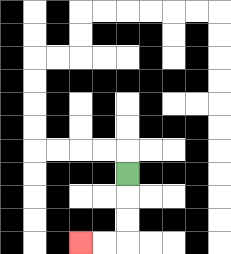{'start': '[5, 7]', 'end': '[3, 10]', 'path_directions': 'D,D,D,L,L', 'path_coordinates': '[[5, 7], [5, 8], [5, 9], [5, 10], [4, 10], [3, 10]]'}